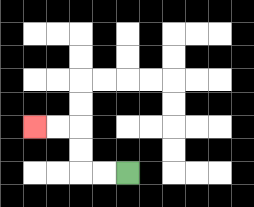{'start': '[5, 7]', 'end': '[1, 5]', 'path_directions': 'L,L,U,U,L,L', 'path_coordinates': '[[5, 7], [4, 7], [3, 7], [3, 6], [3, 5], [2, 5], [1, 5]]'}